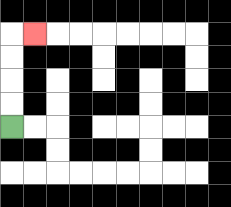{'start': '[0, 5]', 'end': '[1, 1]', 'path_directions': 'U,U,U,U,R', 'path_coordinates': '[[0, 5], [0, 4], [0, 3], [0, 2], [0, 1], [1, 1]]'}